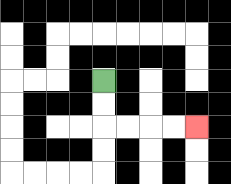{'start': '[4, 3]', 'end': '[8, 5]', 'path_directions': 'D,D,R,R,R,R', 'path_coordinates': '[[4, 3], [4, 4], [4, 5], [5, 5], [6, 5], [7, 5], [8, 5]]'}